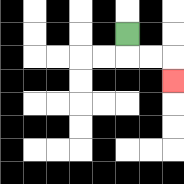{'start': '[5, 1]', 'end': '[7, 3]', 'path_directions': 'D,R,R,D', 'path_coordinates': '[[5, 1], [5, 2], [6, 2], [7, 2], [7, 3]]'}